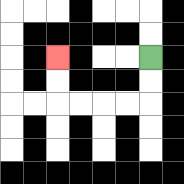{'start': '[6, 2]', 'end': '[2, 2]', 'path_directions': 'D,D,L,L,L,L,U,U', 'path_coordinates': '[[6, 2], [6, 3], [6, 4], [5, 4], [4, 4], [3, 4], [2, 4], [2, 3], [2, 2]]'}